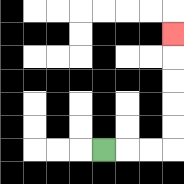{'start': '[4, 6]', 'end': '[7, 1]', 'path_directions': 'R,R,R,U,U,U,U,U', 'path_coordinates': '[[4, 6], [5, 6], [6, 6], [7, 6], [7, 5], [7, 4], [7, 3], [7, 2], [7, 1]]'}